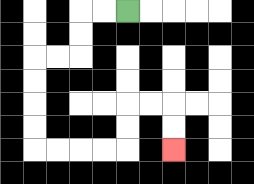{'start': '[5, 0]', 'end': '[7, 6]', 'path_directions': 'L,L,D,D,L,L,D,D,D,D,R,R,R,R,U,U,R,R,D,D', 'path_coordinates': '[[5, 0], [4, 0], [3, 0], [3, 1], [3, 2], [2, 2], [1, 2], [1, 3], [1, 4], [1, 5], [1, 6], [2, 6], [3, 6], [4, 6], [5, 6], [5, 5], [5, 4], [6, 4], [7, 4], [7, 5], [7, 6]]'}